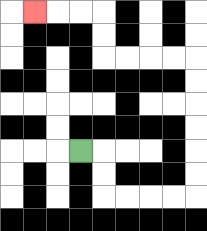{'start': '[3, 6]', 'end': '[1, 0]', 'path_directions': 'R,D,D,R,R,R,R,U,U,U,U,U,U,L,L,L,L,U,U,L,L,L', 'path_coordinates': '[[3, 6], [4, 6], [4, 7], [4, 8], [5, 8], [6, 8], [7, 8], [8, 8], [8, 7], [8, 6], [8, 5], [8, 4], [8, 3], [8, 2], [7, 2], [6, 2], [5, 2], [4, 2], [4, 1], [4, 0], [3, 0], [2, 0], [1, 0]]'}